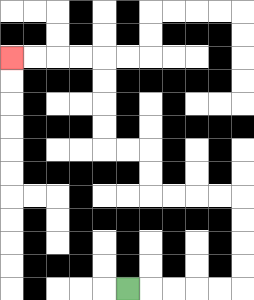{'start': '[5, 12]', 'end': '[0, 2]', 'path_directions': 'R,R,R,R,R,U,U,U,U,L,L,L,L,U,U,L,L,U,U,U,U,L,L,L,L', 'path_coordinates': '[[5, 12], [6, 12], [7, 12], [8, 12], [9, 12], [10, 12], [10, 11], [10, 10], [10, 9], [10, 8], [9, 8], [8, 8], [7, 8], [6, 8], [6, 7], [6, 6], [5, 6], [4, 6], [4, 5], [4, 4], [4, 3], [4, 2], [3, 2], [2, 2], [1, 2], [0, 2]]'}